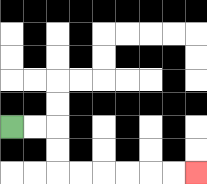{'start': '[0, 5]', 'end': '[8, 7]', 'path_directions': 'R,R,D,D,R,R,R,R,R,R', 'path_coordinates': '[[0, 5], [1, 5], [2, 5], [2, 6], [2, 7], [3, 7], [4, 7], [5, 7], [6, 7], [7, 7], [8, 7]]'}